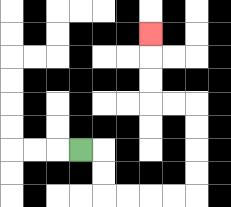{'start': '[3, 6]', 'end': '[6, 1]', 'path_directions': 'R,D,D,R,R,R,R,U,U,U,U,L,L,U,U,U', 'path_coordinates': '[[3, 6], [4, 6], [4, 7], [4, 8], [5, 8], [6, 8], [7, 8], [8, 8], [8, 7], [8, 6], [8, 5], [8, 4], [7, 4], [6, 4], [6, 3], [6, 2], [6, 1]]'}